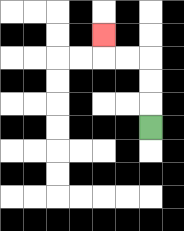{'start': '[6, 5]', 'end': '[4, 1]', 'path_directions': 'U,U,U,L,L,U', 'path_coordinates': '[[6, 5], [6, 4], [6, 3], [6, 2], [5, 2], [4, 2], [4, 1]]'}